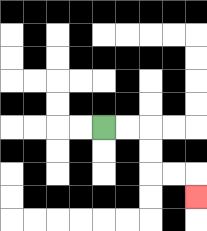{'start': '[4, 5]', 'end': '[8, 8]', 'path_directions': 'R,R,D,D,R,R,D', 'path_coordinates': '[[4, 5], [5, 5], [6, 5], [6, 6], [6, 7], [7, 7], [8, 7], [8, 8]]'}